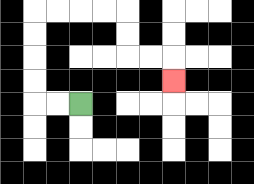{'start': '[3, 4]', 'end': '[7, 3]', 'path_directions': 'L,L,U,U,U,U,R,R,R,R,D,D,R,R,D', 'path_coordinates': '[[3, 4], [2, 4], [1, 4], [1, 3], [1, 2], [1, 1], [1, 0], [2, 0], [3, 0], [4, 0], [5, 0], [5, 1], [5, 2], [6, 2], [7, 2], [7, 3]]'}